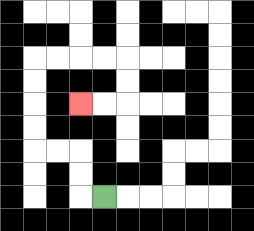{'start': '[4, 8]', 'end': '[3, 4]', 'path_directions': 'L,U,U,L,L,U,U,U,U,R,R,R,R,D,D,L,L', 'path_coordinates': '[[4, 8], [3, 8], [3, 7], [3, 6], [2, 6], [1, 6], [1, 5], [1, 4], [1, 3], [1, 2], [2, 2], [3, 2], [4, 2], [5, 2], [5, 3], [5, 4], [4, 4], [3, 4]]'}